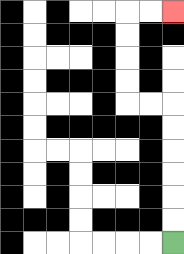{'start': '[7, 10]', 'end': '[7, 0]', 'path_directions': 'U,U,U,U,U,U,L,L,U,U,U,U,R,R', 'path_coordinates': '[[7, 10], [7, 9], [7, 8], [7, 7], [7, 6], [7, 5], [7, 4], [6, 4], [5, 4], [5, 3], [5, 2], [5, 1], [5, 0], [6, 0], [7, 0]]'}